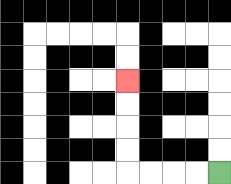{'start': '[9, 7]', 'end': '[5, 3]', 'path_directions': 'L,L,L,L,U,U,U,U', 'path_coordinates': '[[9, 7], [8, 7], [7, 7], [6, 7], [5, 7], [5, 6], [5, 5], [5, 4], [5, 3]]'}